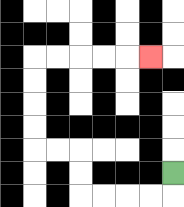{'start': '[7, 7]', 'end': '[6, 2]', 'path_directions': 'D,L,L,L,L,U,U,L,L,U,U,U,U,R,R,R,R,R', 'path_coordinates': '[[7, 7], [7, 8], [6, 8], [5, 8], [4, 8], [3, 8], [3, 7], [3, 6], [2, 6], [1, 6], [1, 5], [1, 4], [1, 3], [1, 2], [2, 2], [3, 2], [4, 2], [5, 2], [6, 2]]'}